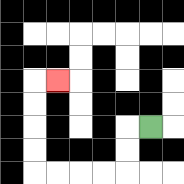{'start': '[6, 5]', 'end': '[2, 3]', 'path_directions': 'L,D,D,L,L,L,L,U,U,U,U,R', 'path_coordinates': '[[6, 5], [5, 5], [5, 6], [5, 7], [4, 7], [3, 7], [2, 7], [1, 7], [1, 6], [1, 5], [1, 4], [1, 3], [2, 3]]'}